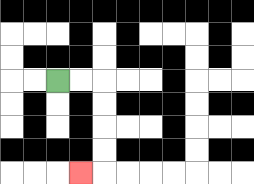{'start': '[2, 3]', 'end': '[3, 7]', 'path_directions': 'R,R,D,D,D,D,L', 'path_coordinates': '[[2, 3], [3, 3], [4, 3], [4, 4], [4, 5], [4, 6], [4, 7], [3, 7]]'}